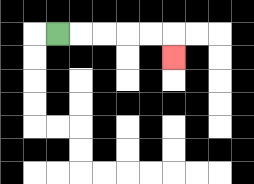{'start': '[2, 1]', 'end': '[7, 2]', 'path_directions': 'R,R,R,R,R,D', 'path_coordinates': '[[2, 1], [3, 1], [4, 1], [5, 1], [6, 1], [7, 1], [7, 2]]'}